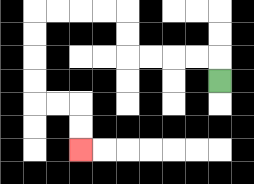{'start': '[9, 3]', 'end': '[3, 6]', 'path_directions': 'U,L,L,L,L,U,U,L,L,L,L,D,D,D,D,R,R,D,D', 'path_coordinates': '[[9, 3], [9, 2], [8, 2], [7, 2], [6, 2], [5, 2], [5, 1], [5, 0], [4, 0], [3, 0], [2, 0], [1, 0], [1, 1], [1, 2], [1, 3], [1, 4], [2, 4], [3, 4], [3, 5], [3, 6]]'}